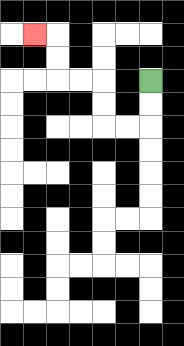{'start': '[6, 3]', 'end': '[1, 1]', 'path_directions': 'D,D,L,L,U,U,L,L,U,U,L', 'path_coordinates': '[[6, 3], [6, 4], [6, 5], [5, 5], [4, 5], [4, 4], [4, 3], [3, 3], [2, 3], [2, 2], [2, 1], [1, 1]]'}